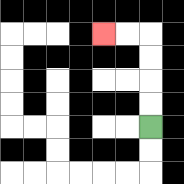{'start': '[6, 5]', 'end': '[4, 1]', 'path_directions': 'U,U,U,U,L,L', 'path_coordinates': '[[6, 5], [6, 4], [6, 3], [6, 2], [6, 1], [5, 1], [4, 1]]'}